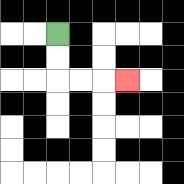{'start': '[2, 1]', 'end': '[5, 3]', 'path_directions': 'D,D,R,R,R', 'path_coordinates': '[[2, 1], [2, 2], [2, 3], [3, 3], [4, 3], [5, 3]]'}